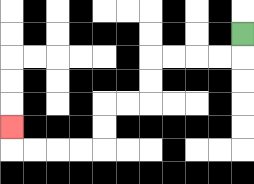{'start': '[10, 1]', 'end': '[0, 5]', 'path_directions': 'D,L,L,L,L,D,D,L,L,D,D,L,L,L,L,U', 'path_coordinates': '[[10, 1], [10, 2], [9, 2], [8, 2], [7, 2], [6, 2], [6, 3], [6, 4], [5, 4], [4, 4], [4, 5], [4, 6], [3, 6], [2, 6], [1, 6], [0, 6], [0, 5]]'}